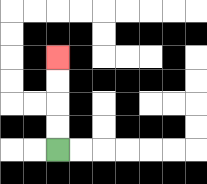{'start': '[2, 6]', 'end': '[2, 2]', 'path_directions': 'U,U,U,U', 'path_coordinates': '[[2, 6], [2, 5], [2, 4], [2, 3], [2, 2]]'}